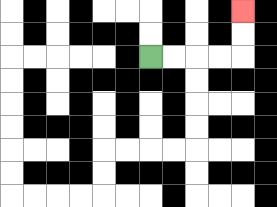{'start': '[6, 2]', 'end': '[10, 0]', 'path_directions': 'R,R,R,R,U,U', 'path_coordinates': '[[6, 2], [7, 2], [8, 2], [9, 2], [10, 2], [10, 1], [10, 0]]'}